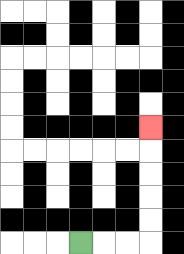{'start': '[3, 10]', 'end': '[6, 5]', 'path_directions': 'R,R,R,U,U,U,U,U', 'path_coordinates': '[[3, 10], [4, 10], [5, 10], [6, 10], [6, 9], [6, 8], [6, 7], [6, 6], [6, 5]]'}